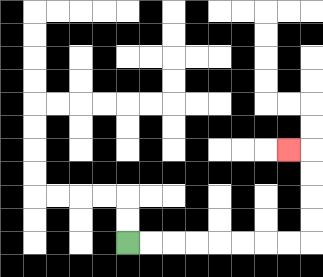{'start': '[5, 10]', 'end': '[12, 6]', 'path_directions': 'R,R,R,R,R,R,R,R,U,U,U,U,L', 'path_coordinates': '[[5, 10], [6, 10], [7, 10], [8, 10], [9, 10], [10, 10], [11, 10], [12, 10], [13, 10], [13, 9], [13, 8], [13, 7], [13, 6], [12, 6]]'}